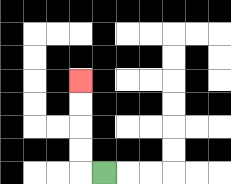{'start': '[4, 7]', 'end': '[3, 3]', 'path_directions': 'L,U,U,U,U', 'path_coordinates': '[[4, 7], [3, 7], [3, 6], [3, 5], [3, 4], [3, 3]]'}